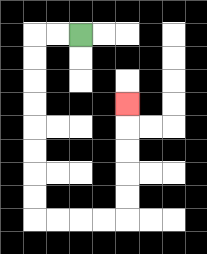{'start': '[3, 1]', 'end': '[5, 4]', 'path_directions': 'L,L,D,D,D,D,D,D,D,D,R,R,R,R,U,U,U,U,U', 'path_coordinates': '[[3, 1], [2, 1], [1, 1], [1, 2], [1, 3], [1, 4], [1, 5], [1, 6], [1, 7], [1, 8], [1, 9], [2, 9], [3, 9], [4, 9], [5, 9], [5, 8], [5, 7], [5, 6], [5, 5], [5, 4]]'}